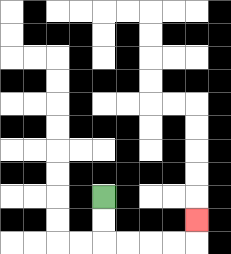{'start': '[4, 8]', 'end': '[8, 9]', 'path_directions': 'D,D,R,R,R,R,U', 'path_coordinates': '[[4, 8], [4, 9], [4, 10], [5, 10], [6, 10], [7, 10], [8, 10], [8, 9]]'}